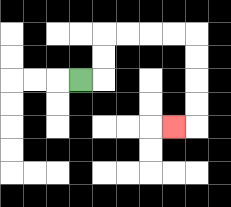{'start': '[3, 3]', 'end': '[7, 5]', 'path_directions': 'R,U,U,R,R,R,R,D,D,D,D,L', 'path_coordinates': '[[3, 3], [4, 3], [4, 2], [4, 1], [5, 1], [6, 1], [7, 1], [8, 1], [8, 2], [8, 3], [8, 4], [8, 5], [7, 5]]'}